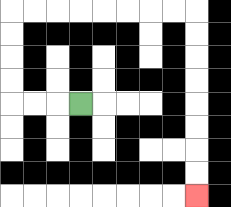{'start': '[3, 4]', 'end': '[8, 8]', 'path_directions': 'L,L,L,U,U,U,U,R,R,R,R,R,R,R,R,D,D,D,D,D,D,D,D', 'path_coordinates': '[[3, 4], [2, 4], [1, 4], [0, 4], [0, 3], [0, 2], [0, 1], [0, 0], [1, 0], [2, 0], [3, 0], [4, 0], [5, 0], [6, 0], [7, 0], [8, 0], [8, 1], [8, 2], [8, 3], [8, 4], [8, 5], [8, 6], [8, 7], [8, 8]]'}